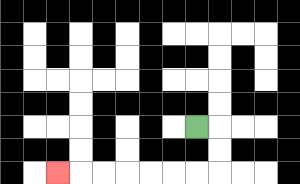{'start': '[8, 5]', 'end': '[2, 7]', 'path_directions': 'R,D,D,L,L,L,L,L,L,L', 'path_coordinates': '[[8, 5], [9, 5], [9, 6], [9, 7], [8, 7], [7, 7], [6, 7], [5, 7], [4, 7], [3, 7], [2, 7]]'}